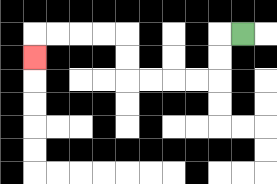{'start': '[10, 1]', 'end': '[1, 2]', 'path_directions': 'L,D,D,L,L,L,L,U,U,L,L,L,L,D', 'path_coordinates': '[[10, 1], [9, 1], [9, 2], [9, 3], [8, 3], [7, 3], [6, 3], [5, 3], [5, 2], [5, 1], [4, 1], [3, 1], [2, 1], [1, 1], [1, 2]]'}